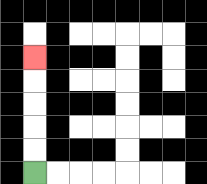{'start': '[1, 7]', 'end': '[1, 2]', 'path_directions': 'U,U,U,U,U', 'path_coordinates': '[[1, 7], [1, 6], [1, 5], [1, 4], [1, 3], [1, 2]]'}